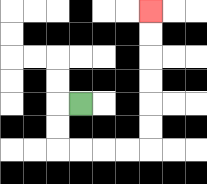{'start': '[3, 4]', 'end': '[6, 0]', 'path_directions': 'L,D,D,R,R,R,R,U,U,U,U,U,U', 'path_coordinates': '[[3, 4], [2, 4], [2, 5], [2, 6], [3, 6], [4, 6], [5, 6], [6, 6], [6, 5], [6, 4], [6, 3], [6, 2], [6, 1], [6, 0]]'}